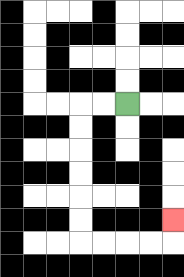{'start': '[5, 4]', 'end': '[7, 9]', 'path_directions': 'L,L,D,D,D,D,D,D,R,R,R,R,U', 'path_coordinates': '[[5, 4], [4, 4], [3, 4], [3, 5], [3, 6], [3, 7], [3, 8], [3, 9], [3, 10], [4, 10], [5, 10], [6, 10], [7, 10], [7, 9]]'}